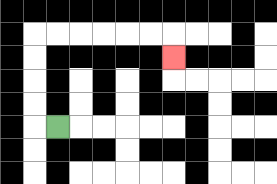{'start': '[2, 5]', 'end': '[7, 2]', 'path_directions': 'L,U,U,U,U,R,R,R,R,R,R,D', 'path_coordinates': '[[2, 5], [1, 5], [1, 4], [1, 3], [1, 2], [1, 1], [2, 1], [3, 1], [4, 1], [5, 1], [6, 1], [7, 1], [7, 2]]'}